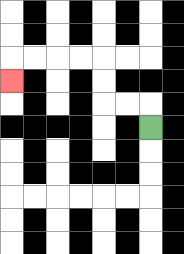{'start': '[6, 5]', 'end': '[0, 3]', 'path_directions': 'U,L,L,U,U,L,L,L,L,D', 'path_coordinates': '[[6, 5], [6, 4], [5, 4], [4, 4], [4, 3], [4, 2], [3, 2], [2, 2], [1, 2], [0, 2], [0, 3]]'}